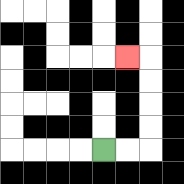{'start': '[4, 6]', 'end': '[5, 2]', 'path_directions': 'R,R,U,U,U,U,L', 'path_coordinates': '[[4, 6], [5, 6], [6, 6], [6, 5], [6, 4], [6, 3], [6, 2], [5, 2]]'}